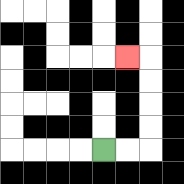{'start': '[4, 6]', 'end': '[5, 2]', 'path_directions': 'R,R,U,U,U,U,L', 'path_coordinates': '[[4, 6], [5, 6], [6, 6], [6, 5], [6, 4], [6, 3], [6, 2], [5, 2]]'}